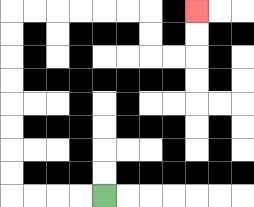{'start': '[4, 8]', 'end': '[8, 0]', 'path_directions': 'L,L,L,L,U,U,U,U,U,U,U,U,R,R,R,R,R,R,D,D,R,R,U,U', 'path_coordinates': '[[4, 8], [3, 8], [2, 8], [1, 8], [0, 8], [0, 7], [0, 6], [0, 5], [0, 4], [0, 3], [0, 2], [0, 1], [0, 0], [1, 0], [2, 0], [3, 0], [4, 0], [5, 0], [6, 0], [6, 1], [6, 2], [7, 2], [8, 2], [8, 1], [8, 0]]'}